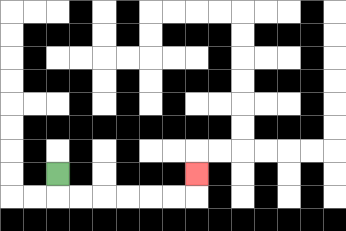{'start': '[2, 7]', 'end': '[8, 7]', 'path_directions': 'D,R,R,R,R,R,R,U', 'path_coordinates': '[[2, 7], [2, 8], [3, 8], [4, 8], [5, 8], [6, 8], [7, 8], [8, 8], [8, 7]]'}